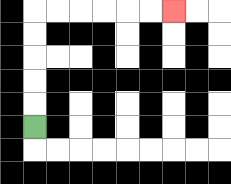{'start': '[1, 5]', 'end': '[7, 0]', 'path_directions': 'U,U,U,U,U,R,R,R,R,R,R', 'path_coordinates': '[[1, 5], [1, 4], [1, 3], [1, 2], [1, 1], [1, 0], [2, 0], [3, 0], [4, 0], [5, 0], [6, 0], [7, 0]]'}